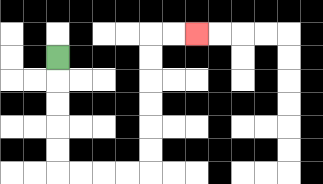{'start': '[2, 2]', 'end': '[8, 1]', 'path_directions': 'D,D,D,D,D,R,R,R,R,U,U,U,U,U,U,R,R', 'path_coordinates': '[[2, 2], [2, 3], [2, 4], [2, 5], [2, 6], [2, 7], [3, 7], [4, 7], [5, 7], [6, 7], [6, 6], [6, 5], [6, 4], [6, 3], [6, 2], [6, 1], [7, 1], [8, 1]]'}